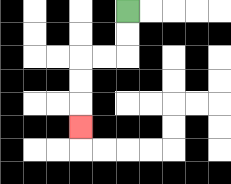{'start': '[5, 0]', 'end': '[3, 5]', 'path_directions': 'D,D,L,L,D,D,D', 'path_coordinates': '[[5, 0], [5, 1], [5, 2], [4, 2], [3, 2], [3, 3], [3, 4], [3, 5]]'}